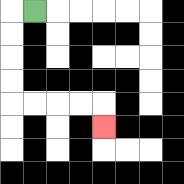{'start': '[1, 0]', 'end': '[4, 5]', 'path_directions': 'L,D,D,D,D,R,R,R,R,D', 'path_coordinates': '[[1, 0], [0, 0], [0, 1], [0, 2], [0, 3], [0, 4], [1, 4], [2, 4], [3, 4], [4, 4], [4, 5]]'}